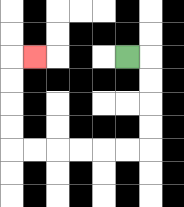{'start': '[5, 2]', 'end': '[1, 2]', 'path_directions': 'R,D,D,D,D,L,L,L,L,L,L,U,U,U,U,R', 'path_coordinates': '[[5, 2], [6, 2], [6, 3], [6, 4], [6, 5], [6, 6], [5, 6], [4, 6], [3, 6], [2, 6], [1, 6], [0, 6], [0, 5], [0, 4], [0, 3], [0, 2], [1, 2]]'}